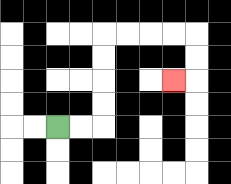{'start': '[2, 5]', 'end': '[7, 3]', 'path_directions': 'R,R,U,U,U,U,R,R,R,R,D,D,L', 'path_coordinates': '[[2, 5], [3, 5], [4, 5], [4, 4], [4, 3], [4, 2], [4, 1], [5, 1], [6, 1], [7, 1], [8, 1], [8, 2], [8, 3], [7, 3]]'}